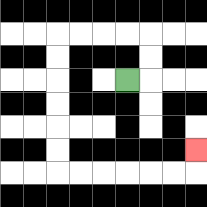{'start': '[5, 3]', 'end': '[8, 6]', 'path_directions': 'R,U,U,L,L,L,L,D,D,D,D,D,D,R,R,R,R,R,R,U', 'path_coordinates': '[[5, 3], [6, 3], [6, 2], [6, 1], [5, 1], [4, 1], [3, 1], [2, 1], [2, 2], [2, 3], [2, 4], [2, 5], [2, 6], [2, 7], [3, 7], [4, 7], [5, 7], [6, 7], [7, 7], [8, 7], [8, 6]]'}